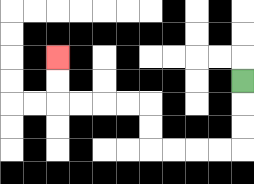{'start': '[10, 3]', 'end': '[2, 2]', 'path_directions': 'D,D,D,L,L,L,L,U,U,L,L,L,L,U,U', 'path_coordinates': '[[10, 3], [10, 4], [10, 5], [10, 6], [9, 6], [8, 6], [7, 6], [6, 6], [6, 5], [6, 4], [5, 4], [4, 4], [3, 4], [2, 4], [2, 3], [2, 2]]'}